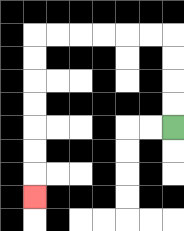{'start': '[7, 5]', 'end': '[1, 8]', 'path_directions': 'U,U,U,U,L,L,L,L,L,L,D,D,D,D,D,D,D', 'path_coordinates': '[[7, 5], [7, 4], [7, 3], [7, 2], [7, 1], [6, 1], [5, 1], [4, 1], [3, 1], [2, 1], [1, 1], [1, 2], [1, 3], [1, 4], [1, 5], [1, 6], [1, 7], [1, 8]]'}